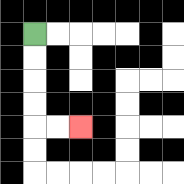{'start': '[1, 1]', 'end': '[3, 5]', 'path_directions': 'D,D,D,D,R,R', 'path_coordinates': '[[1, 1], [1, 2], [1, 3], [1, 4], [1, 5], [2, 5], [3, 5]]'}